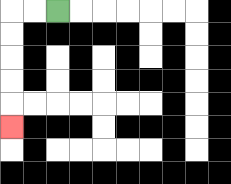{'start': '[2, 0]', 'end': '[0, 5]', 'path_directions': 'L,L,D,D,D,D,D', 'path_coordinates': '[[2, 0], [1, 0], [0, 0], [0, 1], [0, 2], [0, 3], [0, 4], [0, 5]]'}